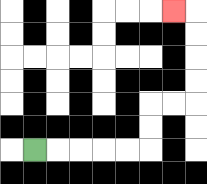{'start': '[1, 6]', 'end': '[7, 0]', 'path_directions': 'R,R,R,R,R,U,U,R,R,U,U,U,U,L', 'path_coordinates': '[[1, 6], [2, 6], [3, 6], [4, 6], [5, 6], [6, 6], [6, 5], [6, 4], [7, 4], [8, 4], [8, 3], [8, 2], [8, 1], [8, 0], [7, 0]]'}